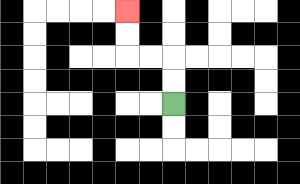{'start': '[7, 4]', 'end': '[5, 0]', 'path_directions': 'U,U,L,L,U,U', 'path_coordinates': '[[7, 4], [7, 3], [7, 2], [6, 2], [5, 2], [5, 1], [5, 0]]'}